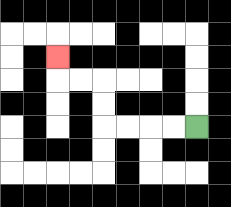{'start': '[8, 5]', 'end': '[2, 2]', 'path_directions': 'L,L,L,L,U,U,L,L,U', 'path_coordinates': '[[8, 5], [7, 5], [6, 5], [5, 5], [4, 5], [4, 4], [4, 3], [3, 3], [2, 3], [2, 2]]'}